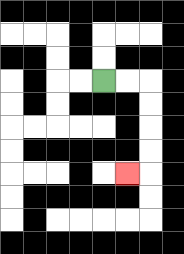{'start': '[4, 3]', 'end': '[5, 7]', 'path_directions': 'R,R,D,D,D,D,L', 'path_coordinates': '[[4, 3], [5, 3], [6, 3], [6, 4], [6, 5], [6, 6], [6, 7], [5, 7]]'}